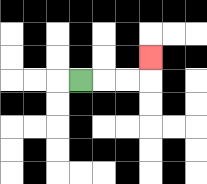{'start': '[3, 3]', 'end': '[6, 2]', 'path_directions': 'R,R,R,U', 'path_coordinates': '[[3, 3], [4, 3], [5, 3], [6, 3], [6, 2]]'}